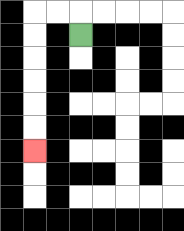{'start': '[3, 1]', 'end': '[1, 6]', 'path_directions': 'U,L,L,D,D,D,D,D,D', 'path_coordinates': '[[3, 1], [3, 0], [2, 0], [1, 0], [1, 1], [1, 2], [1, 3], [1, 4], [1, 5], [1, 6]]'}